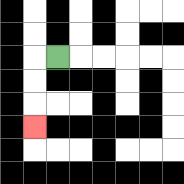{'start': '[2, 2]', 'end': '[1, 5]', 'path_directions': 'L,D,D,D', 'path_coordinates': '[[2, 2], [1, 2], [1, 3], [1, 4], [1, 5]]'}